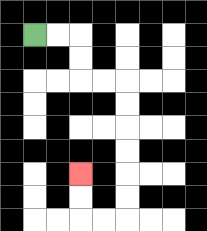{'start': '[1, 1]', 'end': '[3, 7]', 'path_directions': 'R,R,D,D,R,R,D,D,D,D,D,D,L,L,U,U', 'path_coordinates': '[[1, 1], [2, 1], [3, 1], [3, 2], [3, 3], [4, 3], [5, 3], [5, 4], [5, 5], [5, 6], [5, 7], [5, 8], [5, 9], [4, 9], [3, 9], [3, 8], [3, 7]]'}